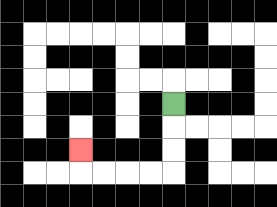{'start': '[7, 4]', 'end': '[3, 6]', 'path_directions': 'D,D,D,L,L,L,L,U', 'path_coordinates': '[[7, 4], [7, 5], [7, 6], [7, 7], [6, 7], [5, 7], [4, 7], [3, 7], [3, 6]]'}